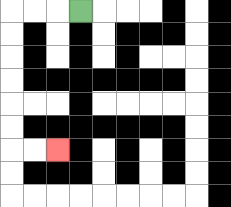{'start': '[3, 0]', 'end': '[2, 6]', 'path_directions': 'L,L,L,D,D,D,D,D,D,R,R', 'path_coordinates': '[[3, 0], [2, 0], [1, 0], [0, 0], [0, 1], [0, 2], [0, 3], [0, 4], [0, 5], [0, 6], [1, 6], [2, 6]]'}